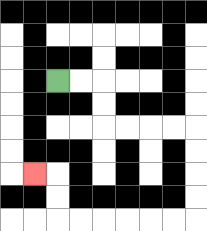{'start': '[2, 3]', 'end': '[1, 7]', 'path_directions': 'R,R,D,D,R,R,R,R,D,D,D,D,L,L,L,L,L,L,U,U,L', 'path_coordinates': '[[2, 3], [3, 3], [4, 3], [4, 4], [4, 5], [5, 5], [6, 5], [7, 5], [8, 5], [8, 6], [8, 7], [8, 8], [8, 9], [7, 9], [6, 9], [5, 9], [4, 9], [3, 9], [2, 9], [2, 8], [2, 7], [1, 7]]'}